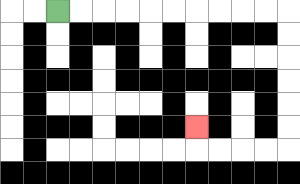{'start': '[2, 0]', 'end': '[8, 5]', 'path_directions': 'R,R,R,R,R,R,R,R,R,R,D,D,D,D,D,D,L,L,L,L,U', 'path_coordinates': '[[2, 0], [3, 0], [4, 0], [5, 0], [6, 0], [7, 0], [8, 0], [9, 0], [10, 0], [11, 0], [12, 0], [12, 1], [12, 2], [12, 3], [12, 4], [12, 5], [12, 6], [11, 6], [10, 6], [9, 6], [8, 6], [8, 5]]'}